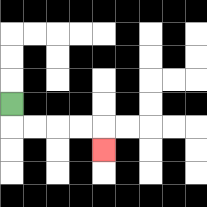{'start': '[0, 4]', 'end': '[4, 6]', 'path_directions': 'D,R,R,R,R,D', 'path_coordinates': '[[0, 4], [0, 5], [1, 5], [2, 5], [3, 5], [4, 5], [4, 6]]'}